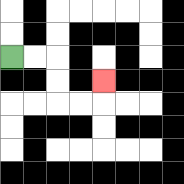{'start': '[0, 2]', 'end': '[4, 3]', 'path_directions': 'R,R,D,D,R,R,U', 'path_coordinates': '[[0, 2], [1, 2], [2, 2], [2, 3], [2, 4], [3, 4], [4, 4], [4, 3]]'}